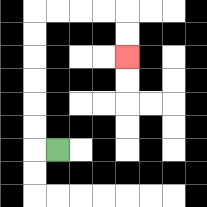{'start': '[2, 6]', 'end': '[5, 2]', 'path_directions': 'L,U,U,U,U,U,U,R,R,R,R,D,D', 'path_coordinates': '[[2, 6], [1, 6], [1, 5], [1, 4], [1, 3], [1, 2], [1, 1], [1, 0], [2, 0], [3, 0], [4, 0], [5, 0], [5, 1], [5, 2]]'}